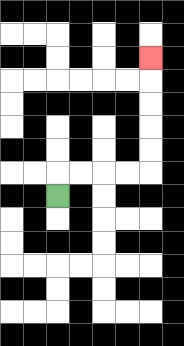{'start': '[2, 8]', 'end': '[6, 2]', 'path_directions': 'U,R,R,R,R,U,U,U,U,U', 'path_coordinates': '[[2, 8], [2, 7], [3, 7], [4, 7], [5, 7], [6, 7], [6, 6], [6, 5], [6, 4], [6, 3], [6, 2]]'}